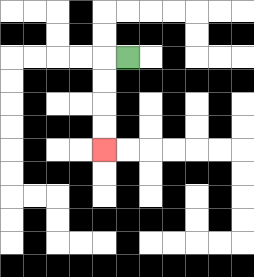{'start': '[5, 2]', 'end': '[4, 6]', 'path_directions': 'L,D,D,D,D', 'path_coordinates': '[[5, 2], [4, 2], [4, 3], [4, 4], [4, 5], [4, 6]]'}